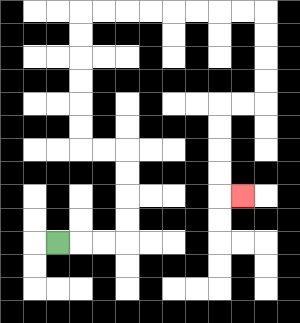{'start': '[2, 10]', 'end': '[10, 8]', 'path_directions': 'R,R,R,U,U,U,U,L,L,U,U,U,U,U,U,R,R,R,R,R,R,R,R,D,D,D,D,L,L,D,D,D,D,R', 'path_coordinates': '[[2, 10], [3, 10], [4, 10], [5, 10], [5, 9], [5, 8], [5, 7], [5, 6], [4, 6], [3, 6], [3, 5], [3, 4], [3, 3], [3, 2], [3, 1], [3, 0], [4, 0], [5, 0], [6, 0], [7, 0], [8, 0], [9, 0], [10, 0], [11, 0], [11, 1], [11, 2], [11, 3], [11, 4], [10, 4], [9, 4], [9, 5], [9, 6], [9, 7], [9, 8], [10, 8]]'}